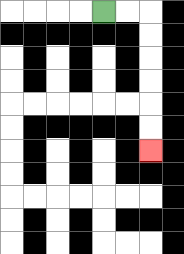{'start': '[4, 0]', 'end': '[6, 6]', 'path_directions': 'R,R,D,D,D,D,D,D', 'path_coordinates': '[[4, 0], [5, 0], [6, 0], [6, 1], [6, 2], [6, 3], [6, 4], [6, 5], [6, 6]]'}